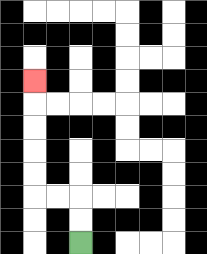{'start': '[3, 10]', 'end': '[1, 3]', 'path_directions': 'U,U,L,L,U,U,U,U,U', 'path_coordinates': '[[3, 10], [3, 9], [3, 8], [2, 8], [1, 8], [1, 7], [1, 6], [1, 5], [1, 4], [1, 3]]'}